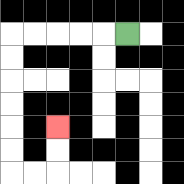{'start': '[5, 1]', 'end': '[2, 5]', 'path_directions': 'L,L,L,L,L,D,D,D,D,D,D,R,R,U,U', 'path_coordinates': '[[5, 1], [4, 1], [3, 1], [2, 1], [1, 1], [0, 1], [0, 2], [0, 3], [0, 4], [0, 5], [0, 6], [0, 7], [1, 7], [2, 7], [2, 6], [2, 5]]'}